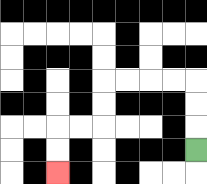{'start': '[8, 6]', 'end': '[2, 7]', 'path_directions': 'U,U,U,L,L,L,L,D,D,L,L,D,D', 'path_coordinates': '[[8, 6], [8, 5], [8, 4], [8, 3], [7, 3], [6, 3], [5, 3], [4, 3], [4, 4], [4, 5], [3, 5], [2, 5], [2, 6], [2, 7]]'}